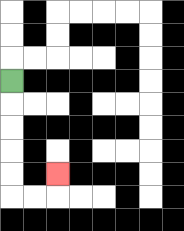{'start': '[0, 3]', 'end': '[2, 7]', 'path_directions': 'D,D,D,D,D,R,R,U', 'path_coordinates': '[[0, 3], [0, 4], [0, 5], [0, 6], [0, 7], [0, 8], [1, 8], [2, 8], [2, 7]]'}